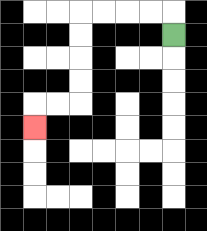{'start': '[7, 1]', 'end': '[1, 5]', 'path_directions': 'U,L,L,L,L,D,D,D,D,L,L,D', 'path_coordinates': '[[7, 1], [7, 0], [6, 0], [5, 0], [4, 0], [3, 0], [3, 1], [3, 2], [3, 3], [3, 4], [2, 4], [1, 4], [1, 5]]'}